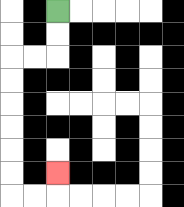{'start': '[2, 0]', 'end': '[2, 7]', 'path_directions': 'D,D,L,L,D,D,D,D,D,D,R,R,U', 'path_coordinates': '[[2, 0], [2, 1], [2, 2], [1, 2], [0, 2], [0, 3], [0, 4], [0, 5], [0, 6], [0, 7], [0, 8], [1, 8], [2, 8], [2, 7]]'}